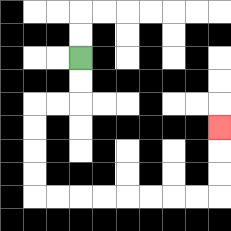{'start': '[3, 2]', 'end': '[9, 5]', 'path_directions': 'D,D,L,L,D,D,D,D,R,R,R,R,R,R,R,R,U,U,U', 'path_coordinates': '[[3, 2], [3, 3], [3, 4], [2, 4], [1, 4], [1, 5], [1, 6], [1, 7], [1, 8], [2, 8], [3, 8], [4, 8], [5, 8], [6, 8], [7, 8], [8, 8], [9, 8], [9, 7], [9, 6], [9, 5]]'}